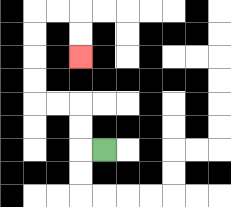{'start': '[4, 6]', 'end': '[3, 2]', 'path_directions': 'L,U,U,L,L,U,U,U,U,R,R,D,D', 'path_coordinates': '[[4, 6], [3, 6], [3, 5], [3, 4], [2, 4], [1, 4], [1, 3], [1, 2], [1, 1], [1, 0], [2, 0], [3, 0], [3, 1], [3, 2]]'}